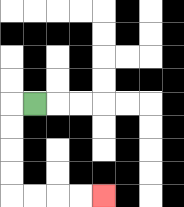{'start': '[1, 4]', 'end': '[4, 8]', 'path_directions': 'L,D,D,D,D,R,R,R,R', 'path_coordinates': '[[1, 4], [0, 4], [0, 5], [0, 6], [0, 7], [0, 8], [1, 8], [2, 8], [3, 8], [4, 8]]'}